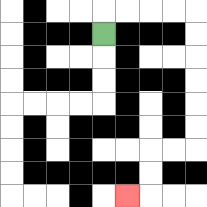{'start': '[4, 1]', 'end': '[5, 8]', 'path_directions': 'U,R,R,R,R,D,D,D,D,D,D,L,L,D,D,L', 'path_coordinates': '[[4, 1], [4, 0], [5, 0], [6, 0], [7, 0], [8, 0], [8, 1], [8, 2], [8, 3], [8, 4], [8, 5], [8, 6], [7, 6], [6, 6], [6, 7], [6, 8], [5, 8]]'}